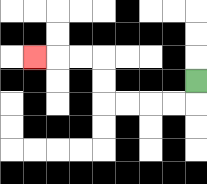{'start': '[8, 3]', 'end': '[1, 2]', 'path_directions': 'D,L,L,L,L,U,U,L,L,L', 'path_coordinates': '[[8, 3], [8, 4], [7, 4], [6, 4], [5, 4], [4, 4], [4, 3], [4, 2], [3, 2], [2, 2], [1, 2]]'}